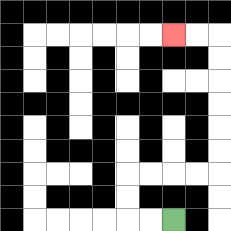{'start': '[7, 9]', 'end': '[7, 1]', 'path_directions': 'L,L,U,U,R,R,R,R,U,U,U,U,U,U,L,L', 'path_coordinates': '[[7, 9], [6, 9], [5, 9], [5, 8], [5, 7], [6, 7], [7, 7], [8, 7], [9, 7], [9, 6], [9, 5], [9, 4], [9, 3], [9, 2], [9, 1], [8, 1], [7, 1]]'}